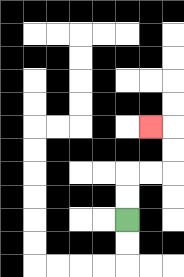{'start': '[5, 9]', 'end': '[6, 5]', 'path_directions': 'U,U,R,R,U,U,L', 'path_coordinates': '[[5, 9], [5, 8], [5, 7], [6, 7], [7, 7], [7, 6], [7, 5], [6, 5]]'}